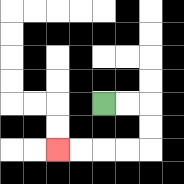{'start': '[4, 4]', 'end': '[2, 6]', 'path_directions': 'R,R,D,D,L,L,L,L', 'path_coordinates': '[[4, 4], [5, 4], [6, 4], [6, 5], [6, 6], [5, 6], [4, 6], [3, 6], [2, 6]]'}